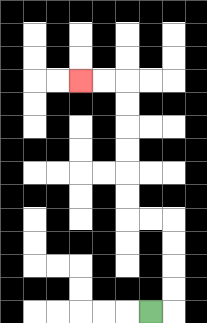{'start': '[6, 13]', 'end': '[3, 3]', 'path_directions': 'R,U,U,U,U,L,L,U,U,U,U,U,U,L,L', 'path_coordinates': '[[6, 13], [7, 13], [7, 12], [7, 11], [7, 10], [7, 9], [6, 9], [5, 9], [5, 8], [5, 7], [5, 6], [5, 5], [5, 4], [5, 3], [4, 3], [3, 3]]'}